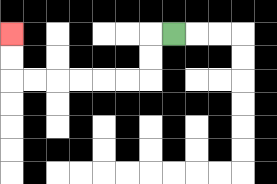{'start': '[7, 1]', 'end': '[0, 1]', 'path_directions': 'L,D,D,L,L,L,L,L,L,U,U', 'path_coordinates': '[[7, 1], [6, 1], [6, 2], [6, 3], [5, 3], [4, 3], [3, 3], [2, 3], [1, 3], [0, 3], [0, 2], [0, 1]]'}